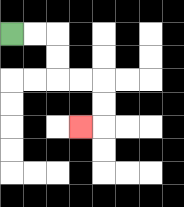{'start': '[0, 1]', 'end': '[3, 5]', 'path_directions': 'R,R,D,D,R,R,D,D,L', 'path_coordinates': '[[0, 1], [1, 1], [2, 1], [2, 2], [2, 3], [3, 3], [4, 3], [4, 4], [4, 5], [3, 5]]'}